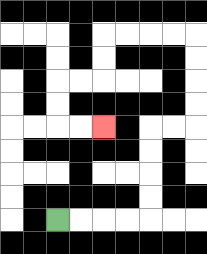{'start': '[2, 9]', 'end': '[4, 5]', 'path_directions': 'R,R,R,R,U,U,U,U,R,R,U,U,U,U,L,L,L,L,D,D,L,L,D,D,R,R', 'path_coordinates': '[[2, 9], [3, 9], [4, 9], [5, 9], [6, 9], [6, 8], [6, 7], [6, 6], [6, 5], [7, 5], [8, 5], [8, 4], [8, 3], [8, 2], [8, 1], [7, 1], [6, 1], [5, 1], [4, 1], [4, 2], [4, 3], [3, 3], [2, 3], [2, 4], [2, 5], [3, 5], [4, 5]]'}